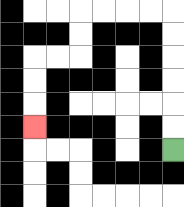{'start': '[7, 6]', 'end': '[1, 5]', 'path_directions': 'U,U,U,U,U,U,L,L,L,L,D,D,L,L,D,D,D', 'path_coordinates': '[[7, 6], [7, 5], [7, 4], [7, 3], [7, 2], [7, 1], [7, 0], [6, 0], [5, 0], [4, 0], [3, 0], [3, 1], [3, 2], [2, 2], [1, 2], [1, 3], [1, 4], [1, 5]]'}